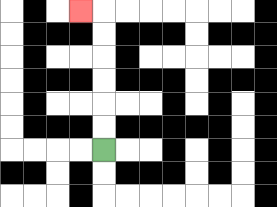{'start': '[4, 6]', 'end': '[3, 0]', 'path_directions': 'U,U,U,U,U,U,L', 'path_coordinates': '[[4, 6], [4, 5], [4, 4], [4, 3], [4, 2], [4, 1], [4, 0], [3, 0]]'}